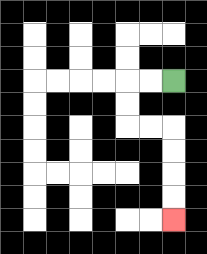{'start': '[7, 3]', 'end': '[7, 9]', 'path_directions': 'L,L,D,D,R,R,D,D,D,D', 'path_coordinates': '[[7, 3], [6, 3], [5, 3], [5, 4], [5, 5], [6, 5], [7, 5], [7, 6], [7, 7], [7, 8], [7, 9]]'}